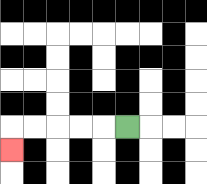{'start': '[5, 5]', 'end': '[0, 6]', 'path_directions': 'L,L,L,L,L,D', 'path_coordinates': '[[5, 5], [4, 5], [3, 5], [2, 5], [1, 5], [0, 5], [0, 6]]'}